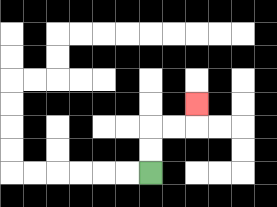{'start': '[6, 7]', 'end': '[8, 4]', 'path_directions': 'U,U,R,R,U', 'path_coordinates': '[[6, 7], [6, 6], [6, 5], [7, 5], [8, 5], [8, 4]]'}